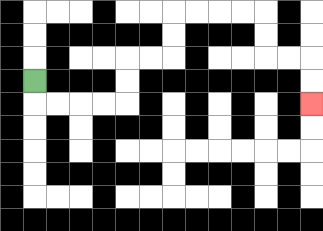{'start': '[1, 3]', 'end': '[13, 4]', 'path_directions': 'D,R,R,R,R,U,U,R,R,U,U,R,R,R,R,D,D,R,R,D,D', 'path_coordinates': '[[1, 3], [1, 4], [2, 4], [3, 4], [4, 4], [5, 4], [5, 3], [5, 2], [6, 2], [7, 2], [7, 1], [7, 0], [8, 0], [9, 0], [10, 0], [11, 0], [11, 1], [11, 2], [12, 2], [13, 2], [13, 3], [13, 4]]'}